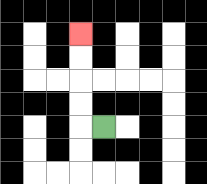{'start': '[4, 5]', 'end': '[3, 1]', 'path_directions': 'L,U,U,U,U', 'path_coordinates': '[[4, 5], [3, 5], [3, 4], [3, 3], [3, 2], [3, 1]]'}